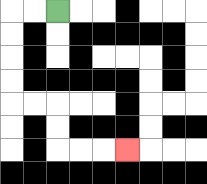{'start': '[2, 0]', 'end': '[5, 6]', 'path_directions': 'L,L,D,D,D,D,R,R,D,D,R,R,R', 'path_coordinates': '[[2, 0], [1, 0], [0, 0], [0, 1], [0, 2], [0, 3], [0, 4], [1, 4], [2, 4], [2, 5], [2, 6], [3, 6], [4, 6], [5, 6]]'}